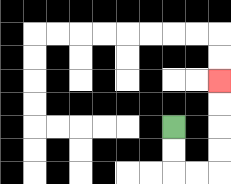{'start': '[7, 5]', 'end': '[9, 3]', 'path_directions': 'D,D,R,R,U,U,U,U', 'path_coordinates': '[[7, 5], [7, 6], [7, 7], [8, 7], [9, 7], [9, 6], [9, 5], [9, 4], [9, 3]]'}